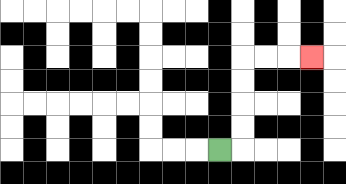{'start': '[9, 6]', 'end': '[13, 2]', 'path_directions': 'R,U,U,U,U,R,R,R', 'path_coordinates': '[[9, 6], [10, 6], [10, 5], [10, 4], [10, 3], [10, 2], [11, 2], [12, 2], [13, 2]]'}